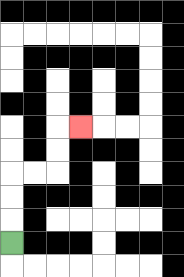{'start': '[0, 10]', 'end': '[3, 5]', 'path_directions': 'U,U,U,R,R,U,U,R', 'path_coordinates': '[[0, 10], [0, 9], [0, 8], [0, 7], [1, 7], [2, 7], [2, 6], [2, 5], [3, 5]]'}